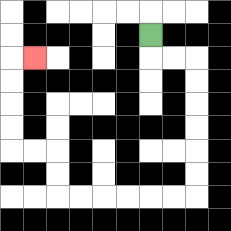{'start': '[6, 1]', 'end': '[1, 2]', 'path_directions': 'D,R,R,D,D,D,D,D,D,L,L,L,L,L,L,U,U,L,L,U,U,U,U,R', 'path_coordinates': '[[6, 1], [6, 2], [7, 2], [8, 2], [8, 3], [8, 4], [8, 5], [8, 6], [8, 7], [8, 8], [7, 8], [6, 8], [5, 8], [4, 8], [3, 8], [2, 8], [2, 7], [2, 6], [1, 6], [0, 6], [0, 5], [0, 4], [0, 3], [0, 2], [1, 2]]'}